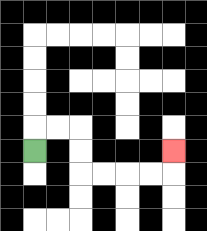{'start': '[1, 6]', 'end': '[7, 6]', 'path_directions': 'U,R,R,D,D,R,R,R,R,U', 'path_coordinates': '[[1, 6], [1, 5], [2, 5], [3, 5], [3, 6], [3, 7], [4, 7], [5, 7], [6, 7], [7, 7], [7, 6]]'}